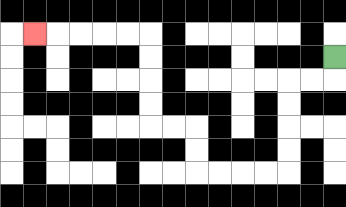{'start': '[14, 2]', 'end': '[1, 1]', 'path_directions': 'D,L,L,D,D,D,D,L,L,L,L,U,U,L,L,U,U,U,U,L,L,L,L,L', 'path_coordinates': '[[14, 2], [14, 3], [13, 3], [12, 3], [12, 4], [12, 5], [12, 6], [12, 7], [11, 7], [10, 7], [9, 7], [8, 7], [8, 6], [8, 5], [7, 5], [6, 5], [6, 4], [6, 3], [6, 2], [6, 1], [5, 1], [4, 1], [3, 1], [2, 1], [1, 1]]'}